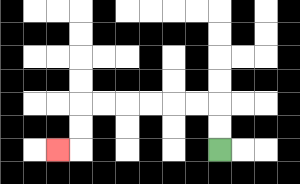{'start': '[9, 6]', 'end': '[2, 6]', 'path_directions': 'U,U,L,L,L,L,L,L,D,D,L', 'path_coordinates': '[[9, 6], [9, 5], [9, 4], [8, 4], [7, 4], [6, 4], [5, 4], [4, 4], [3, 4], [3, 5], [3, 6], [2, 6]]'}